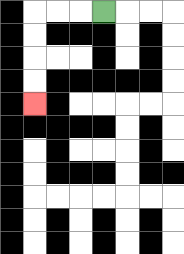{'start': '[4, 0]', 'end': '[1, 4]', 'path_directions': 'L,L,L,D,D,D,D', 'path_coordinates': '[[4, 0], [3, 0], [2, 0], [1, 0], [1, 1], [1, 2], [1, 3], [1, 4]]'}